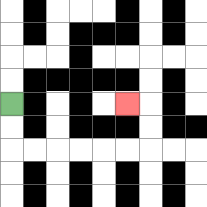{'start': '[0, 4]', 'end': '[5, 4]', 'path_directions': 'D,D,R,R,R,R,R,R,U,U,L', 'path_coordinates': '[[0, 4], [0, 5], [0, 6], [1, 6], [2, 6], [3, 6], [4, 6], [5, 6], [6, 6], [6, 5], [6, 4], [5, 4]]'}